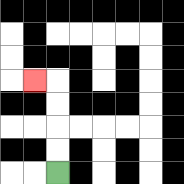{'start': '[2, 7]', 'end': '[1, 3]', 'path_directions': 'U,U,U,U,L', 'path_coordinates': '[[2, 7], [2, 6], [2, 5], [2, 4], [2, 3], [1, 3]]'}